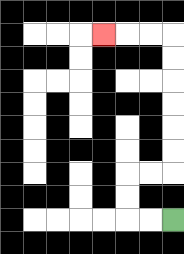{'start': '[7, 9]', 'end': '[4, 1]', 'path_directions': 'L,L,U,U,R,R,U,U,U,U,U,U,L,L,L', 'path_coordinates': '[[7, 9], [6, 9], [5, 9], [5, 8], [5, 7], [6, 7], [7, 7], [7, 6], [7, 5], [7, 4], [7, 3], [7, 2], [7, 1], [6, 1], [5, 1], [4, 1]]'}